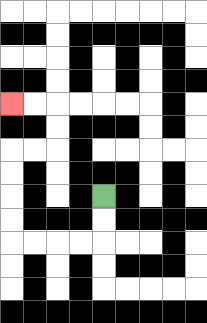{'start': '[4, 8]', 'end': '[0, 4]', 'path_directions': 'D,D,L,L,L,L,U,U,U,U,R,R,U,U,L,L', 'path_coordinates': '[[4, 8], [4, 9], [4, 10], [3, 10], [2, 10], [1, 10], [0, 10], [0, 9], [0, 8], [0, 7], [0, 6], [1, 6], [2, 6], [2, 5], [2, 4], [1, 4], [0, 4]]'}